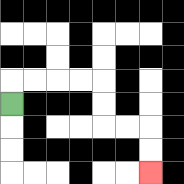{'start': '[0, 4]', 'end': '[6, 7]', 'path_directions': 'U,R,R,R,R,D,D,R,R,D,D', 'path_coordinates': '[[0, 4], [0, 3], [1, 3], [2, 3], [3, 3], [4, 3], [4, 4], [4, 5], [5, 5], [6, 5], [6, 6], [6, 7]]'}